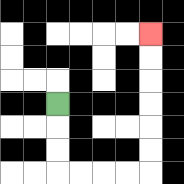{'start': '[2, 4]', 'end': '[6, 1]', 'path_directions': 'D,D,D,R,R,R,R,U,U,U,U,U,U', 'path_coordinates': '[[2, 4], [2, 5], [2, 6], [2, 7], [3, 7], [4, 7], [5, 7], [6, 7], [6, 6], [6, 5], [6, 4], [6, 3], [6, 2], [6, 1]]'}